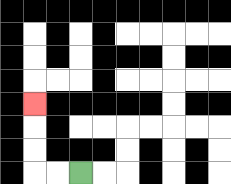{'start': '[3, 7]', 'end': '[1, 4]', 'path_directions': 'L,L,U,U,U', 'path_coordinates': '[[3, 7], [2, 7], [1, 7], [1, 6], [1, 5], [1, 4]]'}